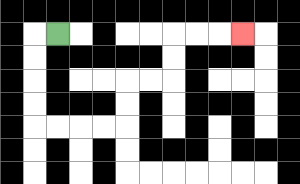{'start': '[2, 1]', 'end': '[10, 1]', 'path_directions': 'L,D,D,D,D,R,R,R,R,U,U,R,R,U,U,R,R,R', 'path_coordinates': '[[2, 1], [1, 1], [1, 2], [1, 3], [1, 4], [1, 5], [2, 5], [3, 5], [4, 5], [5, 5], [5, 4], [5, 3], [6, 3], [7, 3], [7, 2], [7, 1], [8, 1], [9, 1], [10, 1]]'}